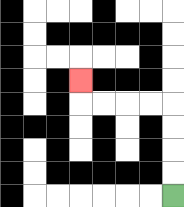{'start': '[7, 8]', 'end': '[3, 3]', 'path_directions': 'U,U,U,U,L,L,L,L,U', 'path_coordinates': '[[7, 8], [7, 7], [7, 6], [7, 5], [7, 4], [6, 4], [5, 4], [4, 4], [3, 4], [3, 3]]'}